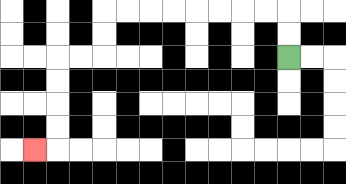{'start': '[12, 2]', 'end': '[1, 6]', 'path_directions': 'U,U,L,L,L,L,L,L,L,L,D,D,L,L,D,D,D,D,L', 'path_coordinates': '[[12, 2], [12, 1], [12, 0], [11, 0], [10, 0], [9, 0], [8, 0], [7, 0], [6, 0], [5, 0], [4, 0], [4, 1], [4, 2], [3, 2], [2, 2], [2, 3], [2, 4], [2, 5], [2, 6], [1, 6]]'}